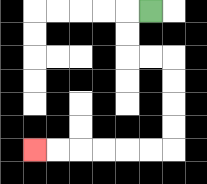{'start': '[6, 0]', 'end': '[1, 6]', 'path_directions': 'L,D,D,R,R,D,D,D,D,L,L,L,L,L,L', 'path_coordinates': '[[6, 0], [5, 0], [5, 1], [5, 2], [6, 2], [7, 2], [7, 3], [7, 4], [7, 5], [7, 6], [6, 6], [5, 6], [4, 6], [3, 6], [2, 6], [1, 6]]'}